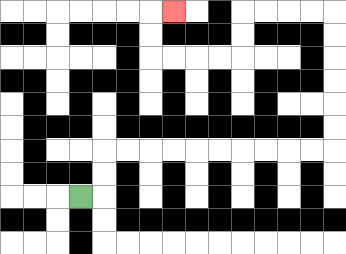{'start': '[3, 8]', 'end': '[7, 0]', 'path_directions': 'R,U,U,R,R,R,R,R,R,R,R,R,R,U,U,U,U,U,U,L,L,L,L,D,D,L,L,L,L,U,U,R', 'path_coordinates': '[[3, 8], [4, 8], [4, 7], [4, 6], [5, 6], [6, 6], [7, 6], [8, 6], [9, 6], [10, 6], [11, 6], [12, 6], [13, 6], [14, 6], [14, 5], [14, 4], [14, 3], [14, 2], [14, 1], [14, 0], [13, 0], [12, 0], [11, 0], [10, 0], [10, 1], [10, 2], [9, 2], [8, 2], [7, 2], [6, 2], [6, 1], [6, 0], [7, 0]]'}